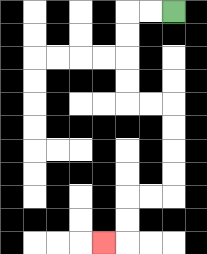{'start': '[7, 0]', 'end': '[4, 10]', 'path_directions': 'L,L,D,D,D,D,R,R,D,D,D,D,L,L,D,D,L', 'path_coordinates': '[[7, 0], [6, 0], [5, 0], [5, 1], [5, 2], [5, 3], [5, 4], [6, 4], [7, 4], [7, 5], [7, 6], [7, 7], [7, 8], [6, 8], [5, 8], [5, 9], [5, 10], [4, 10]]'}